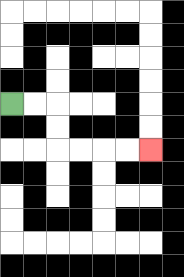{'start': '[0, 4]', 'end': '[6, 6]', 'path_directions': 'R,R,D,D,R,R,R,R', 'path_coordinates': '[[0, 4], [1, 4], [2, 4], [2, 5], [2, 6], [3, 6], [4, 6], [5, 6], [6, 6]]'}